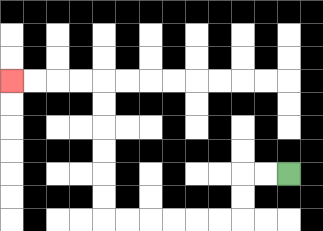{'start': '[12, 7]', 'end': '[0, 3]', 'path_directions': 'L,L,D,D,L,L,L,L,L,L,U,U,U,U,U,U,L,L,L,L', 'path_coordinates': '[[12, 7], [11, 7], [10, 7], [10, 8], [10, 9], [9, 9], [8, 9], [7, 9], [6, 9], [5, 9], [4, 9], [4, 8], [4, 7], [4, 6], [4, 5], [4, 4], [4, 3], [3, 3], [2, 3], [1, 3], [0, 3]]'}